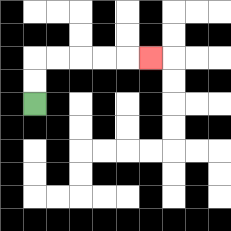{'start': '[1, 4]', 'end': '[6, 2]', 'path_directions': 'U,U,R,R,R,R,R', 'path_coordinates': '[[1, 4], [1, 3], [1, 2], [2, 2], [3, 2], [4, 2], [5, 2], [6, 2]]'}